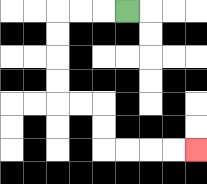{'start': '[5, 0]', 'end': '[8, 6]', 'path_directions': 'L,L,L,D,D,D,D,R,R,D,D,R,R,R,R', 'path_coordinates': '[[5, 0], [4, 0], [3, 0], [2, 0], [2, 1], [2, 2], [2, 3], [2, 4], [3, 4], [4, 4], [4, 5], [4, 6], [5, 6], [6, 6], [7, 6], [8, 6]]'}